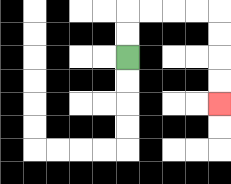{'start': '[5, 2]', 'end': '[9, 4]', 'path_directions': 'U,U,R,R,R,R,D,D,D,D', 'path_coordinates': '[[5, 2], [5, 1], [5, 0], [6, 0], [7, 0], [8, 0], [9, 0], [9, 1], [9, 2], [9, 3], [9, 4]]'}